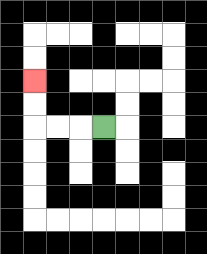{'start': '[4, 5]', 'end': '[1, 3]', 'path_directions': 'L,L,L,U,U', 'path_coordinates': '[[4, 5], [3, 5], [2, 5], [1, 5], [1, 4], [1, 3]]'}